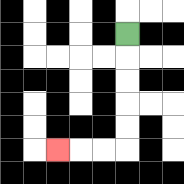{'start': '[5, 1]', 'end': '[2, 6]', 'path_directions': 'D,D,D,D,D,L,L,L', 'path_coordinates': '[[5, 1], [5, 2], [5, 3], [5, 4], [5, 5], [5, 6], [4, 6], [3, 6], [2, 6]]'}